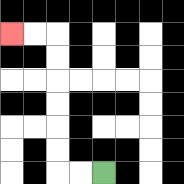{'start': '[4, 7]', 'end': '[0, 1]', 'path_directions': 'L,L,U,U,U,U,U,U,L,L', 'path_coordinates': '[[4, 7], [3, 7], [2, 7], [2, 6], [2, 5], [2, 4], [2, 3], [2, 2], [2, 1], [1, 1], [0, 1]]'}